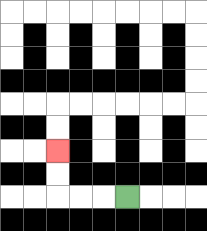{'start': '[5, 8]', 'end': '[2, 6]', 'path_directions': 'L,L,L,U,U', 'path_coordinates': '[[5, 8], [4, 8], [3, 8], [2, 8], [2, 7], [2, 6]]'}